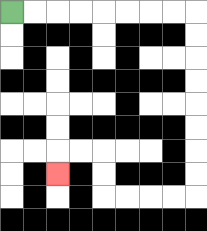{'start': '[0, 0]', 'end': '[2, 7]', 'path_directions': 'R,R,R,R,R,R,R,R,D,D,D,D,D,D,D,D,L,L,L,L,U,U,L,L,D', 'path_coordinates': '[[0, 0], [1, 0], [2, 0], [3, 0], [4, 0], [5, 0], [6, 0], [7, 0], [8, 0], [8, 1], [8, 2], [8, 3], [8, 4], [8, 5], [8, 6], [8, 7], [8, 8], [7, 8], [6, 8], [5, 8], [4, 8], [4, 7], [4, 6], [3, 6], [2, 6], [2, 7]]'}